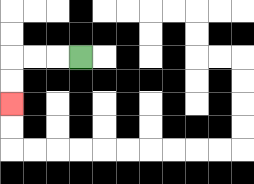{'start': '[3, 2]', 'end': '[0, 4]', 'path_directions': 'L,L,L,D,D', 'path_coordinates': '[[3, 2], [2, 2], [1, 2], [0, 2], [0, 3], [0, 4]]'}